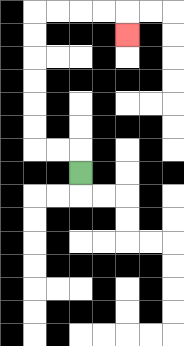{'start': '[3, 7]', 'end': '[5, 1]', 'path_directions': 'U,L,L,U,U,U,U,U,U,R,R,R,R,D', 'path_coordinates': '[[3, 7], [3, 6], [2, 6], [1, 6], [1, 5], [1, 4], [1, 3], [1, 2], [1, 1], [1, 0], [2, 0], [3, 0], [4, 0], [5, 0], [5, 1]]'}